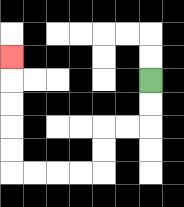{'start': '[6, 3]', 'end': '[0, 2]', 'path_directions': 'D,D,L,L,D,D,L,L,L,L,U,U,U,U,U', 'path_coordinates': '[[6, 3], [6, 4], [6, 5], [5, 5], [4, 5], [4, 6], [4, 7], [3, 7], [2, 7], [1, 7], [0, 7], [0, 6], [0, 5], [0, 4], [0, 3], [0, 2]]'}